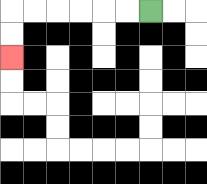{'start': '[6, 0]', 'end': '[0, 2]', 'path_directions': 'L,L,L,L,L,L,D,D', 'path_coordinates': '[[6, 0], [5, 0], [4, 0], [3, 0], [2, 0], [1, 0], [0, 0], [0, 1], [0, 2]]'}